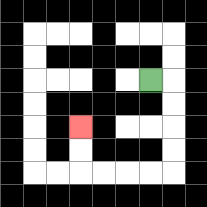{'start': '[6, 3]', 'end': '[3, 5]', 'path_directions': 'R,D,D,D,D,L,L,L,L,U,U', 'path_coordinates': '[[6, 3], [7, 3], [7, 4], [7, 5], [7, 6], [7, 7], [6, 7], [5, 7], [4, 7], [3, 7], [3, 6], [3, 5]]'}